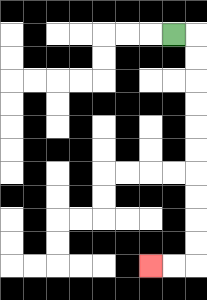{'start': '[7, 1]', 'end': '[6, 11]', 'path_directions': 'R,D,D,D,D,D,D,D,D,D,D,L,L', 'path_coordinates': '[[7, 1], [8, 1], [8, 2], [8, 3], [8, 4], [8, 5], [8, 6], [8, 7], [8, 8], [8, 9], [8, 10], [8, 11], [7, 11], [6, 11]]'}